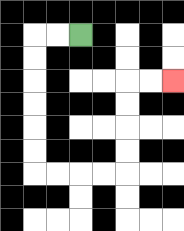{'start': '[3, 1]', 'end': '[7, 3]', 'path_directions': 'L,L,D,D,D,D,D,D,R,R,R,R,U,U,U,U,R,R', 'path_coordinates': '[[3, 1], [2, 1], [1, 1], [1, 2], [1, 3], [1, 4], [1, 5], [1, 6], [1, 7], [2, 7], [3, 7], [4, 7], [5, 7], [5, 6], [5, 5], [5, 4], [5, 3], [6, 3], [7, 3]]'}